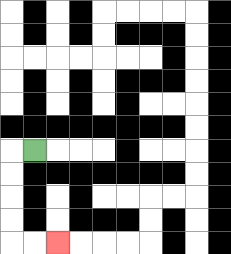{'start': '[1, 6]', 'end': '[2, 10]', 'path_directions': 'L,D,D,D,D,R,R', 'path_coordinates': '[[1, 6], [0, 6], [0, 7], [0, 8], [0, 9], [0, 10], [1, 10], [2, 10]]'}